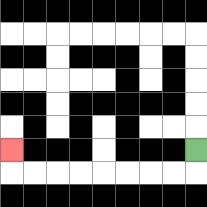{'start': '[8, 6]', 'end': '[0, 6]', 'path_directions': 'D,L,L,L,L,L,L,L,L,U', 'path_coordinates': '[[8, 6], [8, 7], [7, 7], [6, 7], [5, 7], [4, 7], [3, 7], [2, 7], [1, 7], [0, 7], [0, 6]]'}